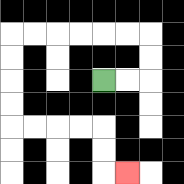{'start': '[4, 3]', 'end': '[5, 7]', 'path_directions': 'R,R,U,U,L,L,L,L,L,L,D,D,D,D,R,R,R,R,D,D,R', 'path_coordinates': '[[4, 3], [5, 3], [6, 3], [6, 2], [6, 1], [5, 1], [4, 1], [3, 1], [2, 1], [1, 1], [0, 1], [0, 2], [0, 3], [0, 4], [0, 5], [1, 5], [2, 5], [3, 5], [4, 5], [4, 6], [4, 7], [5, 7]]'}